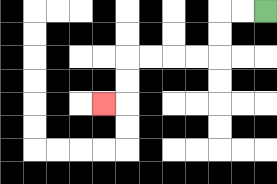{'start': '[11, 0]', 'end': '[4, 4]', 'path_directions': 'L,L,D,D,L,L,L,L,D,D,L', 'path_coordinates': '[[11, 0], [10, 0], [9, 0], [9, 1], [9, 2], [8, 2], [7, 2], [6, 2], [5, 2], [5, 3], [5, 4], [4, 4]]'}